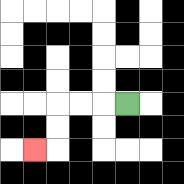{'start': '[5, 4]', 'end': '[1, 6]', 'path_directions': 'L,L,L,D,D,L', 'path_coordinates': '[[5, 4], [4, 4], [3, 4], [2, 4], [2, 5], [2, 6], [1, 6]]'}